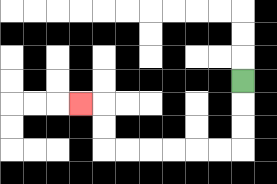{'start': '[10, 3]', 'end': '[3, 4]', 'path_directions': 'D,D,D,L,L,L,L,L,L,U,U,L', 'path_coordinates': '[[10, 3], [10, 4], [10, 5], [10, 6], [9, 6], [8, 6], [7, 6], [6, 6], [5, 6], [4, 6], [4, 5], [4, 4], [3, 4]]'}